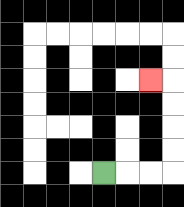{'start': '[4, 7]', 'end': '[6, 3]', 'path_directions': 'R,R,R,U,U,U,U,L', 'path_coordinates': '[[4, 7], [5, 7], [6, 7], [7, 7], [7, 6], [7, 5], [7, 4], [7, 3], [6, 3]]'}